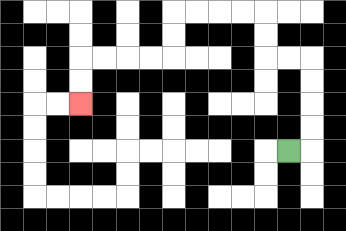{'start': '[12, 6]', 'end': '[3, 4]', 'path_directions': 'R,U,U,U,U,L,L,U,U,L,L,L,L,D,D,L,L,L,L,D,D', 'path_coordinates': '[[12, 6], [13, 6], [13, 5], [13, 4], [13, 3], [13, 2], [12, 2], [11, 2], [11, 1], [11, 0], [10, 0], [9, 0], [8, 0], [7, 0], [7, 1], [7, 2], [6, 2], [5, 2], [4, 2], [3, 2], [3, 3], [3, 4]]'}